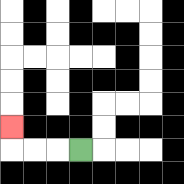{'start': '[3, 6]', 'end': '[0, 5]', 'path_directions': 'L,L,L,U', 'path_coordinates': '[[3, 6], [2, 6], [1, 6], [0, 6], [0, 5]]'}